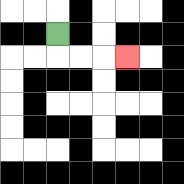{'start': '[2, 1]', 'end': '[5, 2]', 'path_directions': 'D,R,R,R', 'path_coordinates': '[[2, 1], [2, 2], [3, 2], [4, 2], [5, 2]]'}